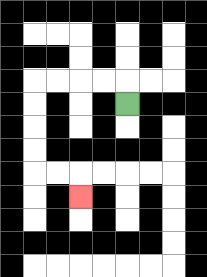{'start': '[5, 4]', 'end': '[3, 8]', 'path_directions': 'U,L,L,L,L,D,D,D,D,R,R,D', 'path_coordinates': '[[5, 4], [5, 3], [4, 3], [3, 3], [2, 3], [1, 3], [1, 4], [1, 5], [1, 6], [1, 7], [2, 7], [3, 7], [3, 8]]'}